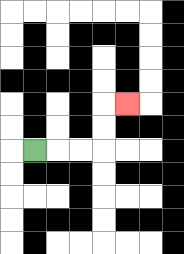{'start': '[1, 6]', 'end': '[5, 4]', 'path_directions': 'R,R,R,U,U,R', 'path_coordinates': '[[1, 6], [2, 6], [3, 6], [4, 6], [4, 5], [4, 4], [5, 4]]'}